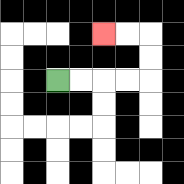{'start': '[2, 3]', 'end': '[4, 1]', 'path_directions': 'R,R,R,R,U,U,L,L', 'path_coordinates': '[[2, 3], [3, 3], [4, 3], [5, 3], [6, 3], [6, 2], [6, 1], [5, 1], [4, 1]]'}